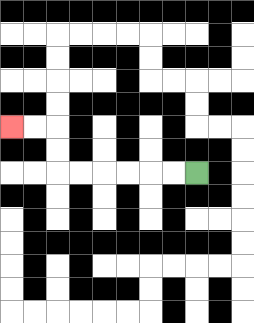{'start': '[8, 7]', 'end': '[0, 5]', 'path_directions': 'L,L,L,L,L,L,U,U,L,L', 'path_coordinates': '[[8, 7], [7, 7], [6, 7], [5, 7], [4, 7], [3, 7], [2, 7], [2, 6], [2, 5], [1, 5], [0, 5]]'}